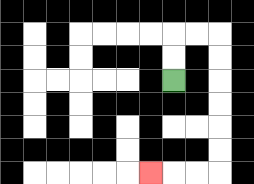{'start': '[7, 3]', 'end': '[6, 7]', 'path_directions': 'U,U,R,R,D,D,D,D,D,D,L,L,L', 'path_coordinates': '[[7, 3], [7, 2], [7, 1], [8, 1], [9, 1], [9, 2], [9, 3], [9, 4], [9, 5], [9, 6], [9, 7], [8, 7], [7, 7], [6, 7]]'}